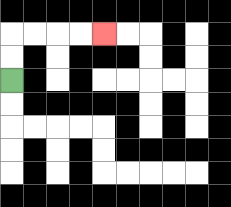{'start': '[0, 3]', 'end': '[4, 1]', 'path_directions': 'U,U,R,R,R,R', 'path_coordinates': '[[0, 3], [0, 2], [0, 1], [1, 1], [2, 1], [3, 1], [4, 1]]'}